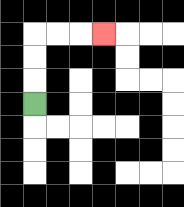{'start': '[1, 4]', 'end': '[4, 1]', 'path_directions': 'U,U,U,R,R,R', 'path_coordinates': '[[1, 4], [1, 3], [1, 2], [1, 1], [2, 1], [3, 1], [4, 1]]'}